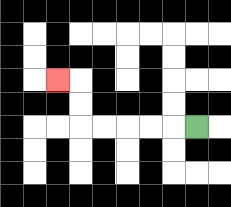{'start': '[8, 5]', 'end': '[2, 3]', 'path_directions': 'L,L,L,L,L,U,U,L', 'path_coordinates': '[[8, 5], [7, 5], [6, 5], [5, 5], [4, 5], [3, 5], [3, 4], [3, 3], [2, 3]]'}